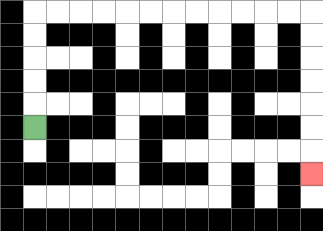{'start': '[1, 5]', 'end': '[13, 7]', 'path_directions': 'U,U,U,U,U,R,R,R,R,R,R,R,R,R,R,R,R,D,D,D,D,D,D,D', 'path_coordinates': '[[1, 5], [1, 4], [1, 3], [1, 2], [1, 1], [1, 0], [2, 0], [3, 0], [4, 0], [5, 0], [6, 0], [7, 0], [8, 0], [9, 0], [10, 0], [11, 0], [12, 0], [13, 0], [13, 1], [13, 2], [13, 3], [13, 4], [13, 5], [13, 6], [13, 7]]'}